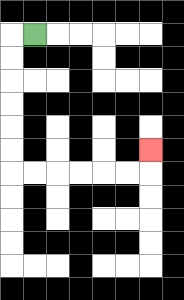{'start': '[1, 1]', 'end': '[6, 6]', 'path_directions': 'L,D,D,D,D,D,D,R,R,R,R,R,R,U', 'path_coordinates': '[[1, 1], [0, 1], [0, 2], [0, 3], [0, 4], [0, 5], [0, 6], [0, 7], [1, 7], [2, 7], [3, 7], [4, 7], [5, 7], [6, 7], [6, 6]]'}